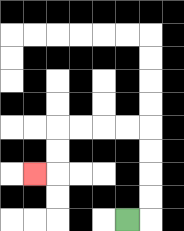{'start': '[5, 9]', 'end': '[1, 7]', 'path_directions': 'R,U,U,U,U,L,L,L,L,D,D,L', 'path_coordinates': '[[5, 9], [6, 9], [6, 8], [6, 7], [6, 6], [6, 5], [5, 5], [4, 5], [3, 5], [2, 5], [2, 6], [2, 7], [1, 7]]'}